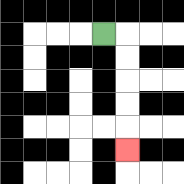{'start': '[4, 1]', 'end': '[5, 6]', 'path_directions': 'R,D,D,D,D,D', 'path_coordinates': '[[4, 1], [5, 1], [5, 2], [5, 3], [5, 4], [5, 5], [5, 6]]'}